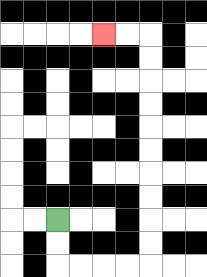{'start': '[2, 9]', 'end': '[4, 1]', 'path_directions': 'D,D,R,R,R,R,U,U,U,U,U,U,U,U,U,U,L,L', 'path_coordinates': '[[2, 9], [2, 10], [2, 11], [3, 11], [4, 11], [5, 11], [6, 11], [6, 10], [6, 9], [6, 8], [6, 7], [6, 6], [6, 5], [6, 4], [6, 3], [6, 2], [6, 1], [5, 1], [4, 1]]'}